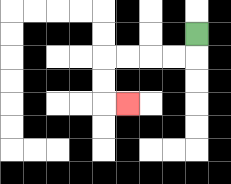{'start': '[8, 1]', 'end': '[5, 4]', 'path_directions': 'D,L,L,L,L,D,D,R', 'path_coordinates': '[[8, 1], [8, 2], [7, 2], [6, 2], [5, 2], [4, 2], [4, 3], [4, 4], [5, 4]]'}